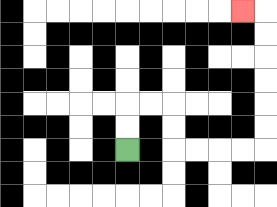{'start': '[5, 6]', 'end': '[10, 0]', 'path_directions': 'U,U,R,R,D,D,R,R,R,R,U,U,U,U,U,U,L', 'path_coordinates': '[[5, 6], [5, 5], [5, 4], [6, 4], [7, 4], [7, 5], [7, 6], [8, 6], [9, 6], [10, 6], [11, 6], [11, 5], [11, 4], [11, 3], [11, 2], [11, 1], [11, 0], [10, 0]]'}